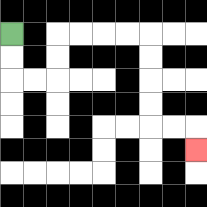{'start': '[0, 1]', 'end': '[8, 6]', 'path_directions': 'D,D,R,R,U,U,R,R,R,R,D,D,D,D,R,R,D', 'path_coordinates': '[[0, 1], [0, 2], [0, 3], [1, 3], [2, 3], [2, 2], [2, 1], [3, 1], [4, 1], [5, 1], [6, 1], [6, 2], [6, 3], [6, 4], [6, 5], [7, 5], [8, 5], [8, 6]]'}